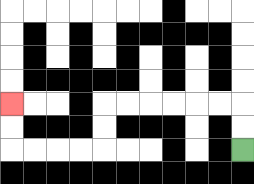{'start': '[10, 6]', 'end': '[0, 4]', 'path_directions': 'U,U,L,L,L,L,L,L,D,D,L,L,L,L,U,U', 'path_coordinates': '[[10, 6], [10, 5], [10, 4], [9, 4], [8, 4], [7, 4], [6, 4], [5, 4], [4, 4], [4, 5], [4, 6], [3, 6], [2, 6], [1, 6], [0, 6], [0, 5], [0, 4]]'}